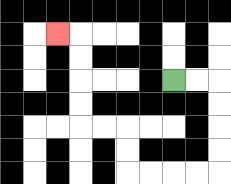{'start': '[7, 3]', 'end': '[2, 1]', 'path_directions': 'R,R,D,D,D,D,L,L,L,L,U,U,L,L,U,U,U,U,L', 'path_coordinates': '[[7, 3], [8, 3], [9, 3], [9, 4], [9, 5], [9, 6], [9, 7], [8, 7], [7, 7], [6, 7], [5, 7], [5, 6], [5, 5], [4, 5], [3, 5], [3, 4], [3, 3], [3, 2], [3, 1], [2, 1]]'}